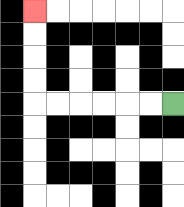{'start': '[7, 4]', 'end': '[1, 0]', 'path_directions': 'L,L,L,L,L,L,U,U,U,U', 'path_coordinates': '[[7, 4], [6, 4], [5, 4], [4, 4], [3, 4], [2, 4], [1, 4], [1, 3], [1, 2], [1, 1], [1, 0]]'}